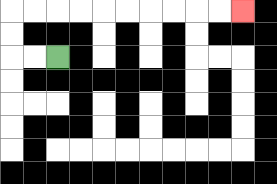{'start': '[2, 2]', 'end': '[10, 0]', 'path_directions': 'L,L,U,U,R,R,R,R,R,R,R,R,R,R', 'path_coordinates': '[[2, 2], [1, 2], [0, 2], [0, 1], [0, 0], [1, 0], [2, 0], [3, 0], [4, 0], [5, 0], [6, 0], [7, 0], [8, 0], [9, 0], [10, 0]]'}